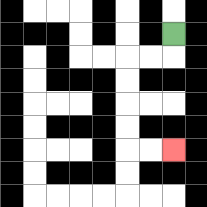{'start': '[7, 1]', 'end': '[7, 6]', 'path_directions': 'D,L,L,D,D,D,D,R,R', 'path_coordinates': '[[7, 1], [7, 2], [6, 2], [5, 2], [5, 3], [5, 4], [5, 5], [5, 6], [6, 6], [7, 6]]'}